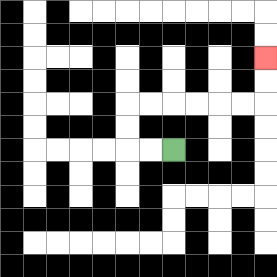{'start': '[7, 6]', 'end': '[11, 2]', 'path_directions': 'L,L,U,U,R,R,R,R,R,R,U,U', 'path_coordinates': '[[7, 6], [6, 6], [5, 6], [5, 5], [5, 4], [6, 4], [7, 4], [8, 4], [9, 4], [10, 4], [11, 4], [11, 3], [11, 2]]'}